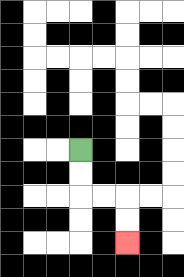{'start': '[3, 6]', 'end': '[5, 10]', 'path_directions': 'D,D,R,R,D,D', 'path_coordinates': '[[3, 6], [3, 7], [3, 8], [4, 8], [5, 8], [5, 9], [5, 10]]'}